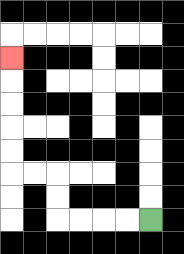{'start': '[6, 9]', 'end': '[0, 2]', 'path_directions': 'L,L,L,L,U,U,L,L,U,U,U,U,U', 'path_coordinates': '[[6, 9], [5, 9], [4, 9], [3, 9], [2, 9], [2, 8], [2, 7], [1, 7], [0, 7], [0, 6], [0, 5], [0, 4], [0, 3], [0, 2]]'}